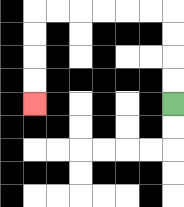{'start': '[7, 4]', 'end': '[1, 4]', 'path_directions': 'U,U,U,U,L,L,L,L,L,L,D,D,D,D', 'path_coordinates': '[[7, 4], [7, 3], [7, 2], [7, 1], [7, 0], [6, 0], [5, 0], [4, 0], [3, 0], [2, 0], [1, 0], [1, 1], [1, 2], [1, 3], [1, 4]]'}